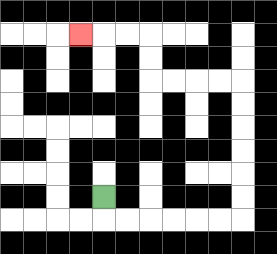{'start': '[4, 8]', 'end': '[3, 1]', 'path_directions': 'D,R,R,R,R,R,R,U,U,U,U,U,U,L,L,L,L,U,U,L,L,L', 'path_coordinates': '[[4, 8], [4, 9], [5, 9], [6, 9], [7, 9], [8, 9], [9, 9], [10, 9], [10, 8], [10, 7], [10, 6], [10, 5], [10, 4], [10, 3], [9, 3], [8, 3], [7, 3], [6, 3], [6, 2], [6, 1], [5, 1], [4, 1], [3, 1]]'}